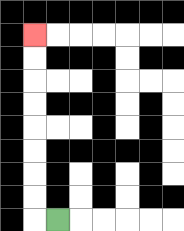{'start': '[2, 9]', 'end': '[1, 1]', 'path_directions': 'L,U,U,U,U,U,U,U,U', 'path_coordinates': '[[2, 9], [1, 9], [1, 8], [1, 7], [1, 6], [1, 5], [1, 4], [1, 3], [1, 2], [1, 1]]'}